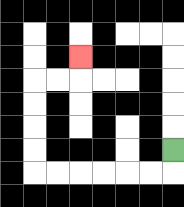{'start': '[7, 6]', 'end': '[3, 2]', 'path_directions': 'D,L,L,L,L,L,L,U,U,U,U,R,R,U', 'path_coordinates': '[[7, 6], [7, 7], [6, 7], [5, 7], [4, 7], [3, 7], [2, 7], [1, 7], [1, 6], [1, 5], [1, 4], [1, 3], [2, 3], [3, 3], [3, 2]]'}